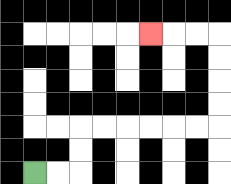{'start': '[1, 7]', 'end': '[6, 1]', 'path_directions': 'R,R,U,U,R,R,R,R,R,R,U,U,U,U,L,L,L', 'path_coordinates': '[[1, 7], [2, 7], [3, 7], [3, 6], [3, 5], [4, 5], [5, 5], [6, 5], [7, 5], [8, 5], [9, 5], [9, 4], [9, 3], [9, 2], [9, 1], [8, 1], [7, 1], [6, 1]]'}